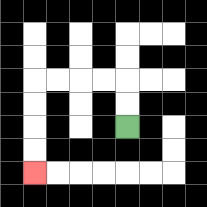{'start': '[5, 5]', 'end': '[1, 7]', 'path_directions': 'U,U,L,L,L,L,D,D,D,D', 'path_coordinates': '[[5, 5], [5, 4], [5, 3], [4, 3], [3, 3], [2, 3], [1, 3], [1, 4], [1, 5], [1, 6], [1, 7]]'}